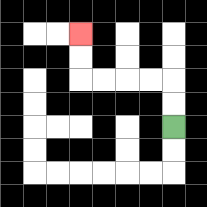{'start': '[7, 5]', 'end': '[3, 1]', 'path_directions': 'U,U,L,L,L,L,U,U', 'path_coordinates': '[[7, 5], [7, 4], [7, 3], [6, 3], [5, 3], [4, 3], [3, 3], [3, 2], [3, 1]]'}